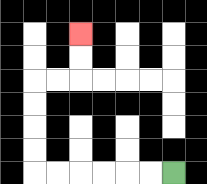{'start': '[7, 7]', 'end': '[3, 1]', 'path_directions': 'L,L,L,L,L,L,U,U,U,U,R,R,U,U', 'path_coordinates': '[[7, 7], [6, 7], [5, 7], [4, 7], [3, 7], [2, 7], [1, 7], [1, 6], [1, 5], [1, 4], [1, 3], [2, 3], [3, 3], [3, 2], [3, 1]]'}